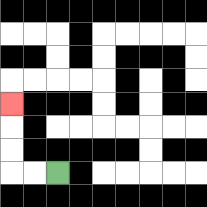{'start': '[2, 7]', 'end': '[0, 4]', 'path_directions': 'L,L,U,U,U', 'path_coordinates': '[[2, 7], [1, 7], [0, 7], [0, 6], [0, 5], [0, 4]]'}